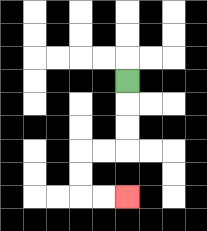{'start': '[5, 3]', 'end': '[5, 8]', 'path_directions': 'D,D,D,L,L,D,D,R,R', 'path_coordinates': '[[5, 3], [5, 4], [5, 5], [5, 6], [4, 6], [3, 6], [3, 7], [3, 8], [4, 8], [5, 8]]'}